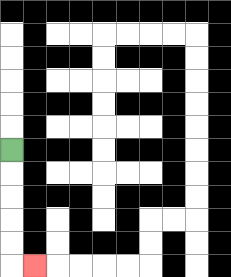{'start': '[0, 6]', 'end': '[1, 11]', 'path_directions': 'D,D,D,D,D,R', 'path_coordinates': '[[0, 6], [0, 7], [0, 8], [0, 9], [0, 10], [0, 11], [1, 11]]'}